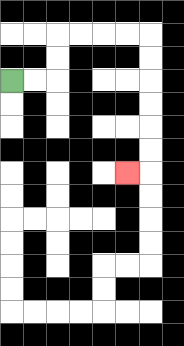{'start': '[0, 3]', 'end': '[5, 7]', 'path_directions': 'R,R,U,U,R,R,R,R,D,D,D,D,D,D,L', 'path_coordinates': '[[0, 3], [1, 3], [2, 3], [2, 2], [2, 1], [3, 1], [4, 1], [5, 1], [6, 1], [6, 2], [6, 3], [6, 4], [6, 5], [6, 6], [6, 7], [5, 7]]'}